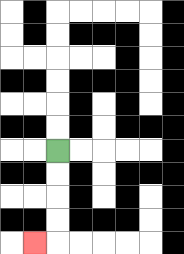{'start': '[2, 6]', 'end': '[1, 10]', 'path_directions': 'D,D,D,D,L', 'path_coordinates': '[[2, 6], [2, 7], [2, 8], [2, 9], [2, 10], [1, 10]]'}